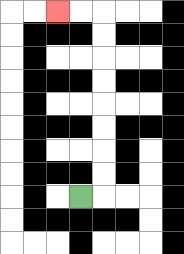{'start': '[3, 8]', 'end': '[2, 0]', 'path_directions': 'R,U,U,U,U,U,U,U,U,L,L', 'path_coordinates': '[[3, 8], [4, 8], [4, 7], [4, 6], [4, 5], [4, 4], [4, 3], [4, 2], [4, 1], [4, 0], [3, 0], [2, 0]]'}